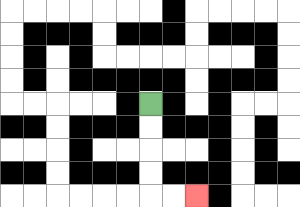{'start': '[6, 4]', 'end': '[8, 8]', 'path_directions': 'D,D,D,D,R,R', 'path_coordinates': '[[6, 4], [6, 5], [6, 6], [6, 7], [6, 8], [7, 8], [8, 8]]'}